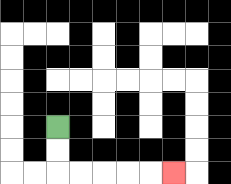{'start': '[2, 5]', 'end': '[7, 7]', 'path_directions': 'D,D,R,R,R,R,R', 'path_coordinates': '[[2, 5], [2, 6], [2, 7], [3, 7], [4, 7], [5, 7], [6, 7], [7, 7]]'}